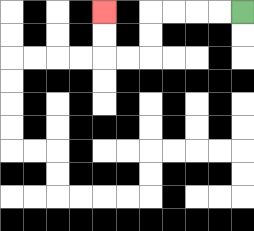{'start': '[10, 0]', 'end': '[4, 0]', 'path_directions': 'L,L,L,L,D,D,L,L,U,U', 'path_coordinates': '[[10, 0], [9, 0], [8, 0], [7, 0], [6, 0], [6, 1], [6, 2], [5, 2], [4, 2], [4, 1], [4, 0]]'}